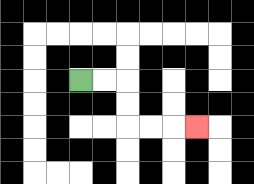{'start': '[3, 3]', 'end': '[8, 5]', 'path_directions': 'R,R,D,D,R,R,R', 'path_coordinates': '[[3, 3], [4, 3], [5, 3], [5, 4], [5, 5], [6, 5], [7, 5], [8, 5]]'}